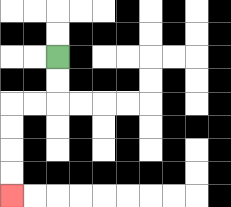{'start': '[2, 2]', 'end': '[0, 8]', 'path_directions': 'D,D,L,L,D,D,D,D', 'path_coordinates': '[[2, 2], [2, 3], [2, 4], [1, 4], [0, 4], [0, 5], [0, 6], [0, 7], [0, 8]]'}